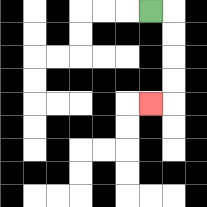{'start': '[6, 0]', 'end': '[6, 4]', 'path_directions': 'R,D,D,D,D,L', 'path_coordinates': '[[6, 0], [7, 0], [7, 1], [7, 2], [7, 3], [7, 4], [6, 4]]'}